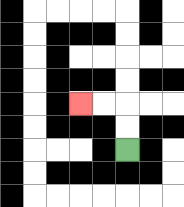{'start': '[5, 6]', 'end': '[3, 4]', 'path_directions': 'U,U,L,L', 'path_coordinates': '[[5, 6], [5, 5], [5, 4], [4, 4], [3, 4]]'}